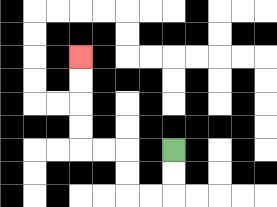{'start': '[7, 6]', 'end': '[3, 2]', 'path_directions': 'D,D,L,L,U,U,L,L,U,U,U,U', 'path_coordinates': '[[7, 6], [7, 7], [7, 8], [6, 8], [5, 8], [5, 7], [5, 6], [4, 6], [3, 6], [3, 5], [3, 4], [3, 3], [3, 2]]'}